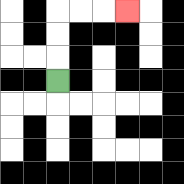{'start': '[2, 3]', 'end': '[5, 0]', 'path_directions': 'U,U,U,R,R,R', 'path_coordinates': '[[2, 3], [2, 2], [2, 1], [2, 0], [3, 0], [4, 0], [5, 0]]'}